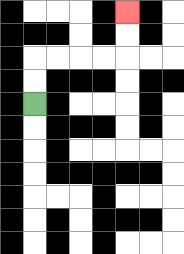{'start': '[1, 4]', 'end': '[5, 0]', 'path_directions': 'U,U,R,R,R,R,U,U', 'path_coordinates': '[[1, 4], [1, 3], [1, 2], [2, 2], [3, 2], [4, 2], [5, 2], [5, 1], [5, 0]]'}